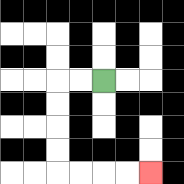{'start': '[4, 3]', 'end': '[6, 7]', 'path_directions': 'L,L,D,D,D,D,R,R,R,R', 'path_coordinates': '[[4, 3], [3, 3], [2, 3], [2, 4], [2, 5], [2, 6], [2, 7], [3, 7], [4, 7], [5, 7], [6, 7]]'}